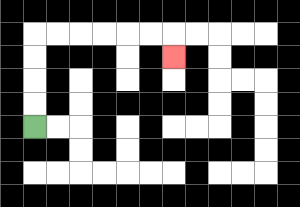{'start': '[1, 5]', 'end': '[7, 2]', 'path_directions': 'U,U,U,U,R,R,R,R,R,R,D', 'path_coordinates': '[[1, 5], [1, 4], [1, 3], [1, 2], [1, 1], [2, 1], [3, 1], [4, 1], [5, 1], [6, 1], [7, 1], [7, 2]]'}